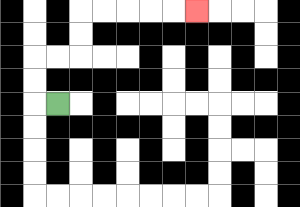{'start': '[2, 4]', 'end': '[8, 0]', 'path_directions': 'L,U,U,R,R,U,U,R,R,R,R,R', 'path_coordinates': '[[2, 4], [1, 4], [1, 3], [1, 2], [2, 2], [3, 2], [3, 1], [3, 0], [4, 0], [5, 0], [6, 0], [7, 0], [8, 0]]'}